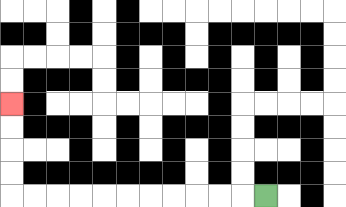{'start': '[11, 8]', 'end': '[0, 4]', 'path_directions': 'L,L,L,L,L,L,L,L,L,L,L,U,U,U,U', 'path_coordinates': '[[11, 8], [10, 8], [9, 8], [8, 8], [7, 8], [6, 8], [5, 8], [4, 8], [3, 8], [2, 8], [1, 8], [0, 8], [0, 7], [0, 6], [0, 5], [0, 4]]'}